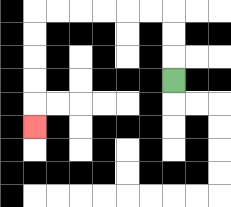{'start': '[7, 3]', 'end': '[1, 5]', 'path_directions': 'U,U,U,L,L,L,L,L,L,D,D,D,D,D', 'path_coordinates': '[[7, 3], [7, 2], [7, 1], [7, 0], [6, 0], [5, 0], [4, 0], [3, 0], [2, 0], [1, 0], [1, 1], [1, 2], [1, 3], [1, 4], [1, 5]]'}